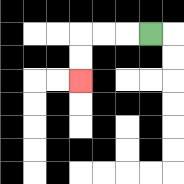{'start': '[6, 1]', 'end': '[3, 3]', 'path_directions': 'L,L,L,D,D', 'path_coordinates': '[[6, 1], [5, 1], [4, 1], [3, 1], [3, 2], [3, 3]]'}